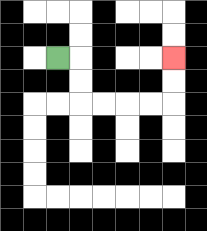{'start': '[2, 2]', 'end': '[7, 2]', 'path_directions': 'R,D,D,R,R,R,R,U,U', 'path_coordinates': '[[2, 2], [3, 2], [3, 3], [3, 4], [4, 4], [5, 4], [6, 4], [7, 4], [7, 3], [7, 2]]'}